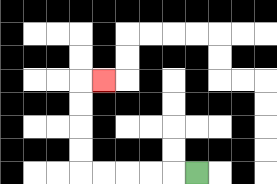{'start': '[8, 7]', 'end': '[4, 3]', 'path_directions': 'L,L,L,L,L,U,U,U,U,R', 'path_coordinates': '[[8, 7], [7, 7], [6, 7], [5, 7], [4, 7], [3, 7], [3, 6], [3, 5], [3, 4], [3, 3], [4, 3]]'}